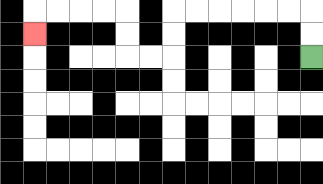{'start': '[13, 2]', 'end': '[1, 1]', 'path_directions': 'U,U,L,L,L,L,L,L,D,D,L,L,U,U,L,L,L,L,D', 'path_coordinates': '[[13, 2], [13, 1], [13, 0], [12, 0], [11, 0], [10, 0], [9, 0], [8, 0], [7, 0], [7, 1], [7, 2], [6, 2], [5, 2], [5, 1], [5, 0], [4, 0], [3, 0], [2, 0], [1, 0], [1, 1]]'}